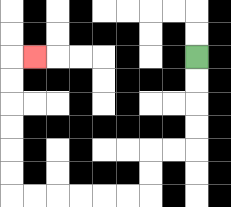{'start': '[8, 2]', 'end': '[1, 2]', 'path_directions': 'D,D,D,D,L,L,D,D,L,L,L,L,L,L,U,U,U,U,U,U,R', 'path_coordinates': '[[8, 2], [8, 3], [8, 4], [8, 5], [8, 6], [7, 6], [6, 6], [6, 7], [6, 8], [5, 8], [4, 8], [3, 8], [2, 8], [1, 8], [0, 8], [0, 7], [0, 6], [0, 5], [0, 4], [0, 3], [0, 2], [1, 2]]'}